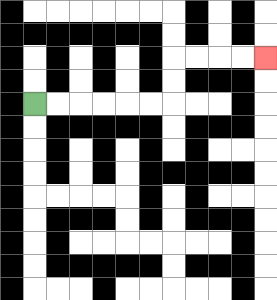{'start': '[1, 4]', 'end': '[11, 2]', 'path_directions': 'R,R,R,R,R,R,U,U,R,R,R,R', 'path_coordinates': '[[1, 4], [2, 4], [3, 4], [4, 4], [5, 4], [6, 4], [7, 4], [7, 3], [7, 2], [8, 2], [9, 2], [10, 2], [11, 2]]'}